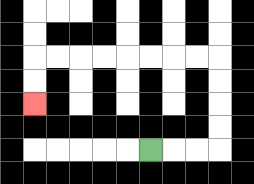{'start': '[6, 6]', 'end': '[1, 4]', 'path_directions': 'R,R,R,U,U,U,U,L,L,L,L,L,L,L,L,D,D', 'path_coordinates': '[[6, 6], [7, 6], [8, 6], [9, 6], [9, 5], [9, 4], [9, 3], [9, 2], [8, 2], [7, 2], [6, 2], [5, 2], [4, 2], [3, 2], [2, 2], [1, 2], [1, 3], [1, 4]]'}